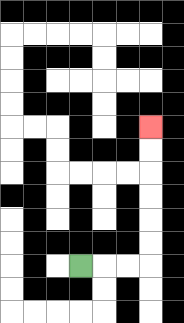{'start': '[3, 11]', 'end': '[6, 5]', 'path_directions': 'R,R,R,U,U,U,U,U,U', 'path_coordinates': '[[3, 11], [4, 11], [5, 11], [6, 11], [6, 10], [6, 9], [6, 8], [6, 7], [6, 6], [6, 5]]'}